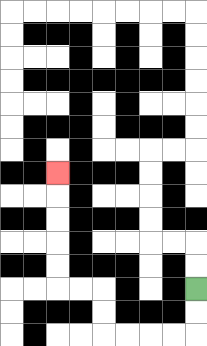{'start': '[8, 12]', 'end': '[2, 7]', 'path_directions': 'D,D,L,L,L,L,U,U,L,L,U,U,U,U,U', 'path_coordinates': '[[8, 12], [8, 13], [8, 14], [7, 14], [6, 14], [5, 14], [4, 14], [4, 13], [4, 12], [3, 12], [2, 12], [2, 11], [2, 10], [2, 9], [2, 8], [2, 7]]'}